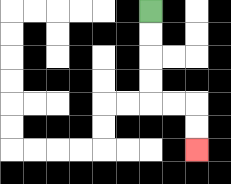{'start': '[6, 0]', 'end': '[8, 6]', 'path_directions': 'D,D,D,D,R,R,D,D', 'path_coordinates': '[[6, 0], [6, 1], [6, 2], [6, 3], [6, 4], [7, 4], [8, 4], [8, 5], [8, 6]]'}